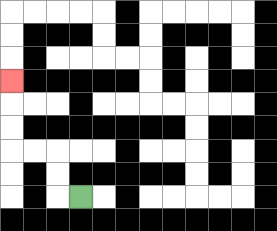{'start': '[3, 8]', 'end': '[0, 3]', 'path_directions': 'L,U,U,L,L,U,U,U', 'path_coordinates': '[[3, 8], [2, 8], [2, 7], [2, 6], [1, 6], [0, 6], [0, 5], [0, 4], [0, 3]]'}